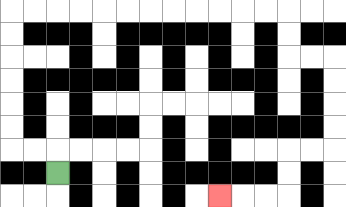{'start': '[2, 7]', 'end': '[9, 8]', 'path_directions': 'U,L,L,U,U,U,U,U,U,R,R,R,R,R,R,R,R,R,R,R,R,D,D,R,R,D,D,D,D,L,L,D,D,L,L,L', 'path_coordinates': '[[2, 7], [2, 6], [1, 6], [0, 6], [0, 5], [0, 4], [0, 3], [0, 2], [0, 1], [0, 0], [1, 0], [2, 0], [3, 0], [4, 0], [5, 0], [6, 0], [7, 0], [8, 0], [9, 0], [10, 0], [11, 0], [12, 0], [12, 1], [12, 2], [13, 2], [14, 2], [14, 3], [14, 4], [14, 5], [14, 6], [13, 6], [12, 6], [12, 7], [12, 8], [11, 8], [10, 8], [9, 8]]'}